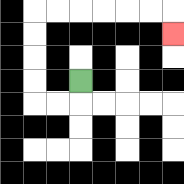{'start': '[3, 3]', 'end': '[7, 1]', 'path_directions': 'D,L,L,U,U,U,U,R,R,R,R,R,R,D', 'path_coordinates': '[[3, 3], [3, 4], [2, 4], [1, 4], [1, 3], [1, 2], [1, 1], [1, 0], [2, 0], [3, 0], [4, 0], [5, 0], [6, 0], [7, 0], [7, 1]]'}